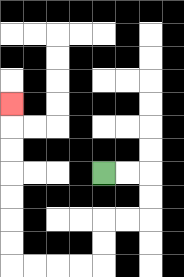{'start': '[4, 7]', 'end': '[0, 4]', 'path_directions': 'R,R,D,D,L,L,D,D,L,L,L,L,U,U,U,U,U,U,U', 'path_coordinates': '[[4, 7], [5, 7], [6, 7], [6, 8], [6, 9], [5, 9], [4, 9], [4, 10], [4, 11], [3, 11], [2, 11], [1, 11], [0, 11], [0, 10], [0, 9], [0, 8], [0, 7], [0, 6], [0, 5], [0, 4]]'}